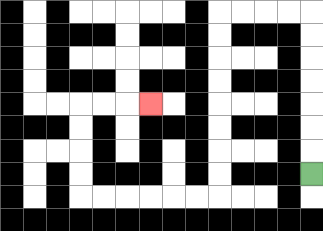{'start': '[13, 7]', 'end': '[6, 4]', 'path_directions': 'U,U,U,U,U,U,U,L,L,L,L,D,D,D,D,D,D,D,D,L,L,L,L,L,L,U,U,U,U,R,R,R', 'path_coordinates': '[[13, 7], [13, 6], [13, 5], [13, 4], [13, 3], [13, 2], [13, 1], [13, 0], [12, 0], [11, 0], [10, 0], [9, 0], [9, 1], [9, 2], [9, 3], [9, 4], [9, 5], [9, 6], [9, 7], [9, 8], [8, 8], [7, 8], [6, 8], [5, 8], [4, 8], [3, 8], [3, 7], [3, 6], [3, 5], [3, 4], [4, 4], [5, 4], [6, 4]]'}